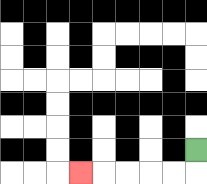{'start': '[8, 6]', 'end': '[3, 7]', 'path_directions': 'D,L,L,L,L,L', 'path_coordinates': '[[8, 6], [8, 7], [7, 7], [6, 7], [5, 7], [4, 7], [3, 7]]'}